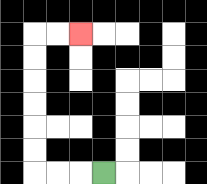{'start': '[4, 7]', 'end': '[3, 1]', 'path_directions': 'L,L,L,U,U,U,U,U,U,R,R', 'path_coordinates': '[[4, 7], [3, 7], [2, 7], [1, 7], [1, 6], [1, 5], [1, 4], [1, 3], [1, 2], [1, 1], [2, 1], [3, 1]]'}